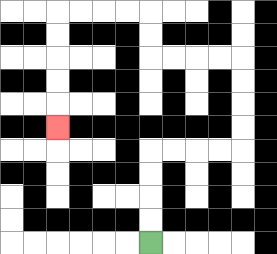{'start': '[6, 10]', 'end': '[2, 5]', 'path_directions': 'U,U,U,U,R,R,R,R,U,U,U,U,L,L,L,L,U,U,L,L,L,L,D,D,D,D,D', 'path_coordinates': '[[6, 10], [6, 9], [6, 8], [6, 7], [6, 6], [7, 6], [8, 6], [9, 6], [10, 6], [10, 5], [10, 4], [10, 3], [10, 2], [9, 2], [8, 2], [7, 2], [6, 2], [6, 1], [6, 0], [5, 0], [4, 0], [3, 0], [2, 0], [2, 1], [2, 2], [2, 3], [2, 4], [2, 5]]'}